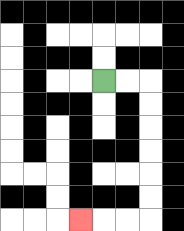{'start': '[4, 3]', 'end': '[3, 9]', 'path_directions': 'R,R,D,D,D,D,D,D,L,L,L', 'path_coordinates': '[[4, 3], [5, 3], [6, 3], [6, 4], [6, 5], [6, 6], [6, 7], [6, 8], [6, 9], [5, 9], [4, 9], [3, 9]]'}